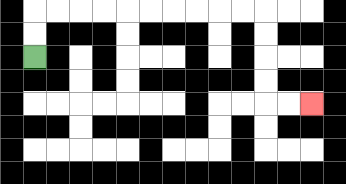{'start': '[1, 2]', 'end': '[13, 4]', 'path_directions': 'U,U,R,R,R,R,R,R,R,R,R,R,D,D,D,D,R,R', 'path_coordinates': '[[1, 2], [1, 1], [1, 0], [2, 0], [3, 0], [4, 0], [5, 0], [6, 0], [7, 0], [8, 0], [9, 0], [10, 0], [11, 0], [11, 1], [11, 2], [11, 3], [11, 4], [12, 4], [13, 4]]'}